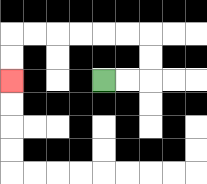{'start': '[4, 3]', 'end': '[0, 3]', 'path_directions': 'R,R,U,U,L,L,L,L,L,L,D,D', 'path_coordinates': '[[4, 3], [5, 3], [6, 3], [6, 2], [6, 1], [5, 1], [4, 1], [3, 1], [2, 1], [1, 1], [0, 1], [0, 2], [0, 3]]'}